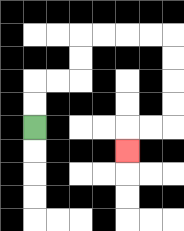{'start': '[1, 5]', 'end': '[5, 6]', 'path_directions': 'U,U,R,R,U,U,R,R,R,R,D,D,D,D,L,L,D', 'path_coordinates': '[[1, 5], [1, 4], [1, 3], [2, 3], [3, 3], [3, 2], [3, 1], [4, 1], [5, 1], [6, 1], [7, 1], [7, 2], [7, 3], [7, 4], [7, 5], [6, 5], [5, 5], [5, 6]]'}